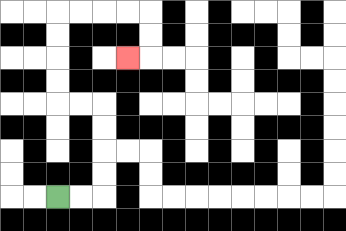{'start': '[2, 8]', 'end': '[5, 2]', 'path_directions': 'R,R,U,U,U,U,L,L,U,U,U,U,R,R,R,R,D,D,L', 'path_coordinates': '[[2, 8], [3, 8], [4, 8], [4, 7], [4, 6], [4, 5], [4, 4], [3, 4], [2, 4], [2, 3], [2, 2], [2, 1], [2, 0], [3, 0], [4, 0], [5, 0], [6, 0], [6, 1], [6, 2], [5, 2]]'}